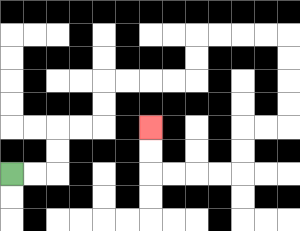{'start': '[0, 7]', 'end': '[6, 5]', 'path_directions': 'R,R,U,U,R,R,U,U,R,R,R,R,U,U,R,R,R,R,D,D,D,D,L,L,D,D,L,L,L,L,U,U', 'path_coordinates': '[[0, 7], [1, 7], [2, 7], [2, 6], [2, 5], [3, 5], [4, 5], [4, 4], [4, 3], [5, 3], [6, 3], [7, 3], [8, 3], [8, 2], [8, 1], [9, 1], [10, 1], [11, 1], [12, 1], [12, 2], [12, 3], [12, 4], [12, 5], [11, 5], [10, 5], [10, 6], [10, 7], [9, 7], [8, 7], [7, 7], [6, 7], [6, 6], [6, 5]]'}